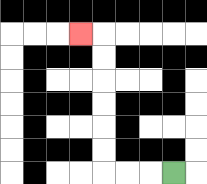{'start': '[7, 7]', 'end': '[3, 1]', 'path_directions': 'L,L,L,U,U,U,U,U,U,L', 'path_coordinates': '[[7, 7], [6, 7], [5, 7], [4, 7], [4, 6], [4, 5], [4, 4], [4, 3], [4, 2], [4, 1], [3, 1]]'}